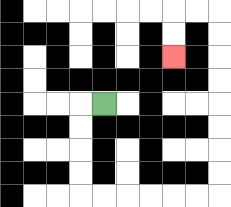{'start': '[4, 4]', 'end': '[7, 2]', 'path_directions': 'L,D,D,D,D,R,R,R,R,R,R,U,U,U,U,U,U,U,U,L,L,D,D', 'path_coordinates': '[[4, 4], [3, 4], [3, 5], [3, 6], [3, 7], [3, 8], [4, 8], [5, 8], [6, 8], [7, 8], [8, 8], [9, 8], [9, 7], [9, 6], [9, 5], [9, 4], [9, 3], [9, 2], [9, 1], [9, 0], [8, 0], [7, 0], [7, 1], [7, 2]]'}